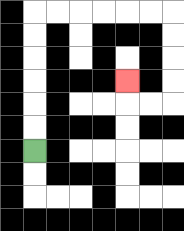{'start': '[1, 6]', 'end': '[5, 3]', 'path_directions': 'U,U,U,U,U,U,R,R,R,R,R,R,D,D,D,D,L,L,U', 'path_coordinates': '[[1, 6], [1, 5], [1, 4], [1, 3], [1, 2], [1, 1], [1, 0], [2, 0], [3, 0], [4, 0], [5, 0], [6, 0], [7, 0], [7, 1], [7, 2], [7, 3], [7, 4], [6, 4], [5, 4], [5, 3]]'}